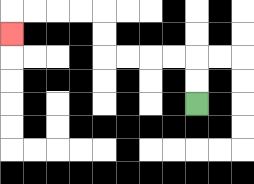{'start': '[8, 4]', 'end': '[0, 1]', 'path_directions': 'U,U,L,L,L,L,U,U,L,L,L,L,D', 'path_coordinates': '[[8, 4], [8, 3], [8, 2], [7, 2], [6, 2], [5, 2], [4, 2], [4, 1], [4, 0], [3, 0], [2, 0], [1, 0], [0, 0], [0, 1]]'}